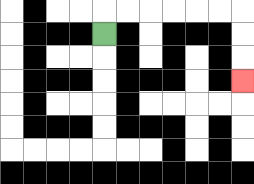{'start': '[4, 1]', 'end': '[10, 3]', 'path_directions': 'U,R,R,R,R,R,R,D,D,D', 'path_coordinates': '[[4, 1], [4, 0], [5, 0], [6, 0], [7, 0], [8, 0], [9, 0], [10, 0], [10, 1], [10, 2], [10, 3]]'}